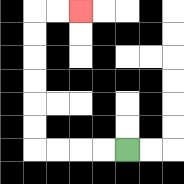{'start': '[5, 6]', 'end': '[3, 0]', 'path_directions': 'L,L,L,L,U,U,U,U,U,U,R,R', 'path_coordinates': '[[5, 6], [4, 6], [3, 6], [2, 6], [1, 6], [1, 5], [1, 4], [1, 3], [1, 2], [1, 1], [1, 0], [2, 0], [3, 0]]'}